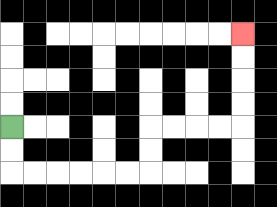{'start': '[0, 5]', 'end': '[10, 1]', 'path_directions': 'D,D,R,R,R,R,R,R,U,U,R,R,R,R,U,U,U,U', 'path_coordinates': '[[0, 5], [0, 6], [0, 7], [1, 7], [2, 7], [3, 7], [4, 7], [5, 7], [6, 7], [6, 6], [6, 5], [7, 5], [8, 5], [9, 5], [10, 5], [10, 4], [10, 3], [10, 2], [10, 1]]'}